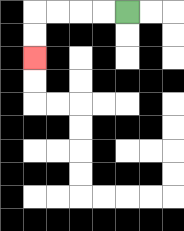{'start': '[5, 0]', 'end': '[1, 2]', 'path_directions': 'L,L,L,L,D,D', 'path_coordinates': '[[5, 0], [4, 0], [3, 0], [2, 0], [1, 0], [1, 1], [1, 2]]'}